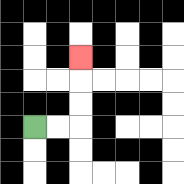{'start': '[1, 5]', 'end': '[3, 2]', 'path_directions': 'R,R,U,U,U', 'path_coordinates': '[[1, 5], [2, 5], [3, 5], [3, 4], [3, 3], [3, 2]]'}